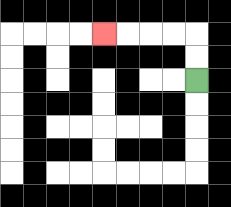{'start': '[8, 3]', 'end': '[4, 1]', 'path_directions': 'U,U,L,L,L,L', 'path_coordinates': '[[8, 3], [8, 2], [8, 1], [7, 1], [6, 1], [5, 1], [4, 1]]'}